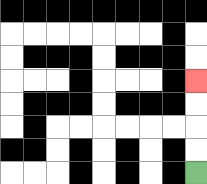{'start': '[8, 7]', 'end': '[8, 3]', 'path_directions': 'U,U,U,U', 'path_coordinates': '[[8, 7], [8, 6], [8, 5], [8, 4], [8, 3]]'}